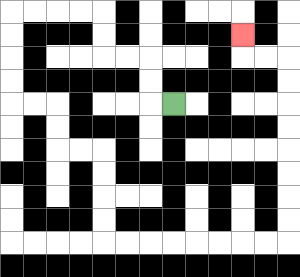{'start': '[7, 4]', 'end': '[10, 1]', 'path_directions': 'L,U,U,L,L,U,U,L,L,L,L,D,D,D,D,R,R,D,D,R,R,D,D,D,D,R,R,R,R,R,R,R,R,U,U,U,U,U,U,U,U,L,L,U', 'path_coordinates': '[[7, 4], [6, 4], [6, 3], [6, 2], [5, 2], [4, 2], [4, 1], [4, 0], [3, 0], [2, 0], [1, 0], [0, 0], [0, 1], [0, 2], [0, 3], [0, 4], [1, 4], [2, 4], [2, 5], [2, 6], [3, 6], [4, 6], [4, 7], [4, 8], [4, 9], [4, 10], [5, 10], [6, 10], [7, 10], [8, 10], [9, 10], [10, 10], [11, 10], [12, 10], [12, 9], [12, 8], [12, 7], [12, 6], [12, 5], [12, 4], [12, 3], [12, 2], [11, 2], [10, 2], [10, 1]]'}